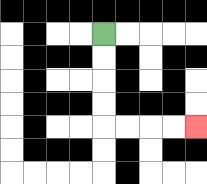{'start': '[4, 1]', 'end': '[8, 5]', 'path_directions': 'D,D,D,D,R,R,R,R', 'path_coordinates': '[[4, 1], [4, 2], [4, 3], [4, 4], [4, 5], [5, 5], [6, 5], [7, 5], [8, 5]]'}